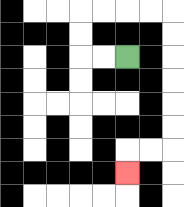{'start': '[5, 2]', 'end': '[5, 7]', 'path_directions': 'L,L,U,U,R,R,R,R,D,D,D,D,D,D,L,L,D', 'path_coordinates': '[[5, 2], [4, 2], [3, 2], [3, 1], [3, 0], [4, 0], [5, 0], [6, 0], [7, 0], [7, 1], [7, 2], [7, 3], [7, 4], [7, 5], [7, 6], [6, 6], [5, 6], [5, 7]]'}